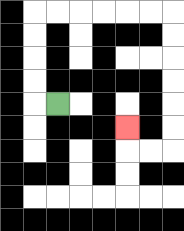{'start': '[2, 4]', 'end': '[5, 5]', 'path_directions': 'L,U,U,U,U,R,R,R,R,R,R,D,D,D,D,D,D,L,L,U', 'path_coordinates': '[[2, 4], [1, 4], [1, 3], [1, 2], [1, 1], [1, 0], [2, 0], [3, 0], [4, 0], [5, 0], [6, 0], [7, 0], [7, 1], [7, 2], [7, 3], [7, 4], [7, 5], [7, 6], [6, 6], [5, 6], [5, 5]]'}